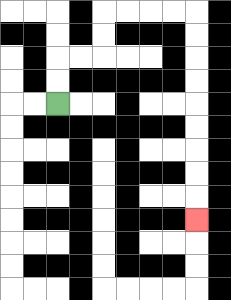{'start': '[2, 4]', 'end': '[8, 9]', 'path_directions': 'U,U,R,R,U,U,R,R,R,R,D,D,D,D,D,D,D,D,D', 'path_coordinates': '[[2, 4], [2, 3], [2, 2], [3, 2], [4, 2], [4, 1], [4, 0], [5, 0], [6, 0], [7, 0], [8, 0], [8, 1], [8, 2], [8, 3], [8, 4], [8, 5], [8, 6], [8, 7], [8, 8], [8, 9]]'}